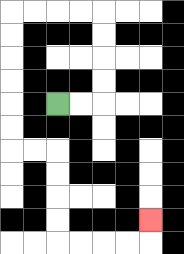{'start': '[2, 4]', 'end': '[6, 9]', 'path_directions': 'R,R,U,U,U,U,L,L,L,L,D,D,D,D,D,D,R,R,D,D,D,D,R,R,R,R,U', 'path_coordinates': '[[2, 4], [3, 4], [4, 4], [4, 3], [4, 2], [4, 1], [4, 0], [3, 0], [2, 0], [1, 0], [0, 0], [0, 1], [0, 2], [0, 3], [0, 4], [0, 5], [0, 6], [1, 6], [2, 6], [2, 7], [2, 8], [2, 9], [2, 10], [3, 10], [4, 10], [5, 10], [6, 10], [6, 9]]'}